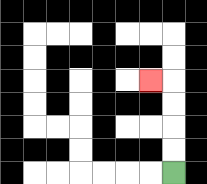{'start': '[7, 7]', 'end': '[6, 3]', 'path_directions': 'U,U,U,U,L', 'path_coordinates': '[[7, 7], [7, 6], [7, 5], [7, 4], [7, 3], [6, 3]]'}